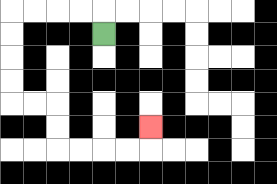{'start': '[4, 1]', 'end': '[6, 5]', 'path_directions': 'U,L,L,L,L,D,D,D,D,R,R,D,D,R,R,R,R,U', 'path_coordinates': '[[4, 1], [4, 0], [3, 0], [2, 0], [1, 0], [0, 0], [0, 1], [0, 2], [0, 3], [0, 4], [1, 4], [2, 4], [2, 5], [2, 6], [3, 6], [4, 6], [5, 6], [6, 6], [6, 5]]'}